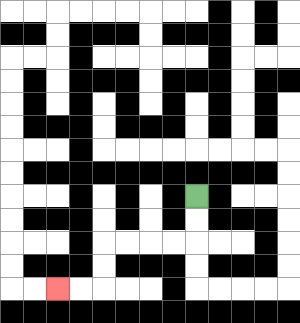{'start': '[8, 8]', 'end': '[2, 12]', 'path_directions': 'D,D,L,L,L,L,D,D,L,L', 'path_coordinates': '[[8, 8], [8, 9], [8, 10], [7, 10], [6, 10], [5, 10], [4, 10], [4, 11], [4, 12], [3, 12], [2, 12]]'}